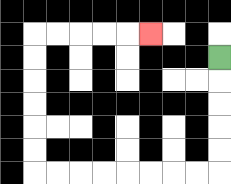{'start': '[9, 2]', 'end': '[6, 1]', 'path_directions': 'D,D,D,D,D,L,L,L,L,L,L,L,L,U,U,U,U,U,U,R,R,R,R,R', 'path_coordinates': '[[9, 2], [9, 3], [9, 4], [9, 5], [9, 6], [9, 7], [8, 7], [7, 7], [6, 7], [5, 7], [4, 7], [3, 7], [2, 7], [1, 7], [1, 6], [1, 5], [1, 4], [1, 3], [1, 2], [1, 1], [2, 1], [3, 1], [4, 1], [5, 1], [6, 1]]'}